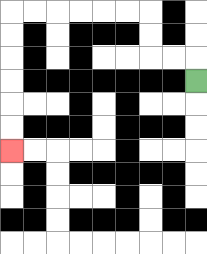{'start': '[8, 3]', 'end': '[0, 6]', 'path_directions': 'U,L,L,U,U,L,L,L,L,L,L,D,D,D,D,D,D', 'path_coordinates': '[[8, 3], [8, 2], [7, 2], [6, 2], [6, 1], [6, 0], [5, 0], [4, 0], [3, 0], [2, 0], [1, 0], [0, 0], [0, 1], [0, 2], [0, 3], [0, 4], [0, 5], [0, 6]]'}